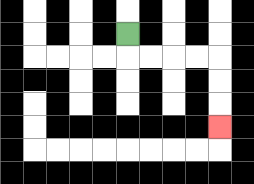{'start': '[5, 1]', 'end': '[9, 5]', 'path_directions': 'D,R,R,R,R,D,D,D', 'path_coordinates': '[[5, 1], [5, 2], [6, 2], [7, 2], [8, 2], [9, 2], [9, 3], [9, 4], [9, 5]]'}